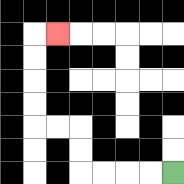{'start': '[7, 7]', 'end': '[2, 1]', 'path_directions': 'L,L,L,L,U,U,L,L,U,U,U,U,R', 'path_coordinates': '[[7, 7], [6, 7], [5, 7], [4, 7], [3, 7], [3, 6], [3, 5], [2, 5], [1, 5], [1, 4], [1, 3], [1, 2], [1, 1], [2, 1]]'}